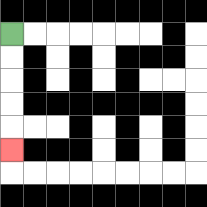{'start': '[0, 1]', 'end': '[0, 6]', 'path_directions': 'D,D,D,D,D', 'path_coordinates': '[[0, 1], [0, 2], [0, 3], [0, 4], [0, 5], [0, 6]]'}